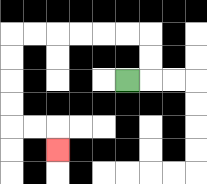{'start': '[5, 3]', 'end': '[2, 6]', 'path_directions': 'R,U,U,L,L,L,L,L,L,D,D,D,D,R,R,D', 'path_coordinates': '[[5, 3], [6, 3], [6, 2], [6, 1], [5, 1], [4, 1], [3, 1], [2, 1], [1, 1], [0, 1], [0, 2], [0, 3], [0, 4], [0, 5], [1, 5], [2, 5], [2, 6]]'}